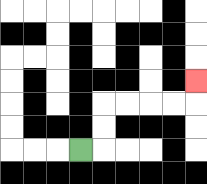{'start': '[3, 6]', 'end': '[8, 3]', 'path_directions': 'R,U,U,R,R,R,R,U', 'path_coordinates': '[[3, 6], [4, 6], [4, 5], [4, 4], [5, 4], [6, 4], [7, 4], [8, 4], [8, 3]]'}